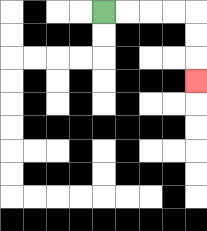{'start': '[4, 0]', 'end': '[8, 3]', 'path_directions': 'R,R,R,R,D,D,D', 'path_coordinates': '[[4, 0], [5, 0], [6, 0], [7, 0], [8, 0], [8, 1], [8, 2], [8, 3]]'}